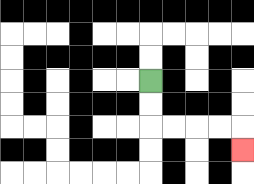{'start': '[6, 3]', 'end': '[10, 6]', 'path_directions': 'D,D,R,R,R,R,D', 'path_coordinates': '[[6, 3], [6, 4], [6, 5], [7, 5], [8, 5], [9, 5], [10, 5], [10, 6]]'}